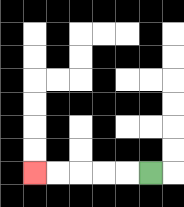{'start': '[6, 7]', 'end': '[1, 7]', 'path_directions': 'L,L,L,L,L', 'path_coordinates': '[[6, 7], [5, 7], [4, 7], [3, 7], [2, 7], [1, 7]]'}